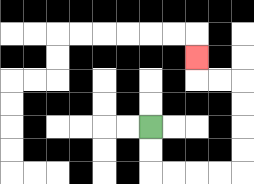{'start': '[6, 5]', 'end': '[8, 2]', 'path_directions': 'D,D,R,R,R,R,U,U,U,U,L,L,U', 'path_coordinates': '[[6, 5], [6, 6], [6, 7], [7, 7], [8, 7], [9, 7], [10, 7], [10, 6], [10, 5], [10, 4], [10, 3], [9, 3], [8, 3], [8, 2]]'}